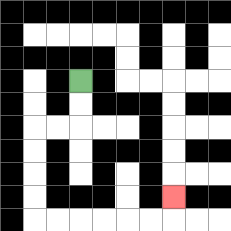{'start': '[3, 3]', 'end': '[7, 8]', 'path_directions': 'D,D,L,L,D,D,D,D,R,R,R,R,R,R,U', 'path_coordinates': '[[3, 3], [3, 4], [3, 5], [2, 5], [1, 5], [1, 6], [1, 7], [1, 8], [1, 9], [2, 9], [3, 9], [4, 9], [5, 9], [6, 9], [7, 9], [7, 8]]'}